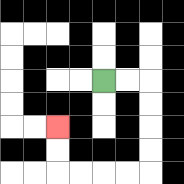{'start': '[4, 3]', 'end': '[2, 5]', 'path_directions': 'R,R,D,D,D,D,L,L,L,L,U,U', 'path_coordinates': '[[4, 3], [5, 3], [6, 3], [6, 4], [6, 5], [6, 6], [6, 7], [5, 7], [4, 7], [3, 7], [2, 7], [2, 6], [2, 5]]'}